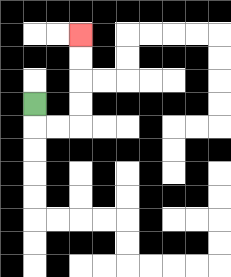{'start': '[1, 4]', 'end': '[3, 1]', 'path_directions': 'D,R,R,U,U,U,U', 'path_coordinates': '[[1, 4], [1, 5], [2, 5], [3, 5], [3, 4], [3, 3], [3, 2], [3, 1]]'}